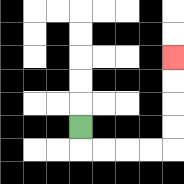{'start': '[3, 5]', 'end': '[7, 2]', 'path_directions': 'D,R,R,R,R,U,U,U,U', 'path_coordinates': '[[3, 5], [3, 6], [4, 6], [5, 6], [6, 6], [7, 6], [7, 5], [7, 4], [7, 3], [7, 2]]'}